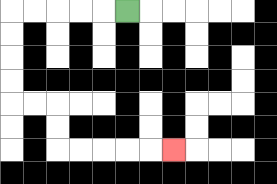{'start': '[5, 0]', 'end': '[7, 6]', 'path_directions': 'L,L,L,L,L,D,D,D,D,R,R,D,D,R,R,R,R,R', 'path_coordinates': '[[5, 0], [4, 0], [3, 0], [2, 0], [1, 0], [0, 0], [0, 1], [0, 2], [0, 3], [0, 4], [1, 4], [2, 4], [2, 5], [2, 6], [3, 6], [4, 6], [5, 6], [6, 6], [7, 6]]'}